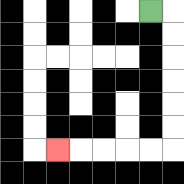{'start': '[6, 0]', 'end': '[2, 6]', 'path_directions': 'R,D,D,D,D,D,D,L,L,L,L,L', 'path_coordinates': '[[6, 0], [7, 0], [7, 1], [7, 2], [7, 3], [7, 4], [7, 5], [7, 6], [6, 6], [5, 6], [4, 6], [3, 6], [2, 6]]'}